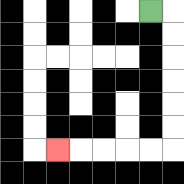{'start': '[6, 0]', 'end': '[2, 6]', 'path_directions': 'R,D,D,D,D,D,D,L,L,L,L,L', 'path_coordinates': '[[6, 0], [7, 0], [7, 1], [7, 2], [7, 3], [7, 4], [7, 5], [7, 6], [6, 6], [5, 6], [4, 6], [3, 6], [2, 6]]'}